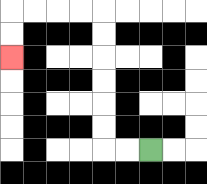{'start': '[6, 6]', 'end': '[0, 2]', 'path_directions': 'L,L,U,U,U,U,U,U,L,L,L,L,D,D', 'path_coordinates': '[[6, 6], [5, 6], [4, 6], [4, 5], [4, 4], [4, 3], [4, 2], [4, 1], [4, 0], [3, 0], [2, 0], [1, 0], [0, 0], [0, 1], [0, 2]]'}